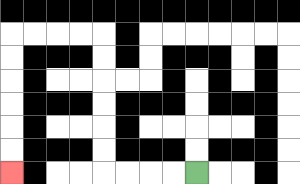{'start': '[8, 7]', 'end': '[0, 7]', 'path_directions': 'L,L,L,L,U,U,U,U,U,U,L,L,L,L,D,D,D,D,D,D', 'path_coordinates': '[[8, 7], [7, 7], [6, 7], [5, 7], [4, 7], [4, 6], [4, 5], [4, 4], [4, 3], [4, 2], [4, 1], [3, 1], [2, 1], [1, 1], [0, 1], [0, 2], [0, 3], [0, 4], [0, 5], [0, 6], [0, 7]]'}